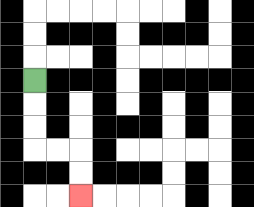{'start': '[1, 3]', 'end': '[3, 8]', 'path_directions': 'D,D,D,R,R,D,D', 'path_coordinates': '[[1, 3], [1, 4], [1, 5], [1, 6], [2, 6], [3, 6], [3, 7], [3, 8]]'}